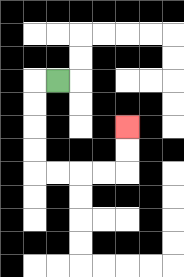{'start': '[2, 3]', 'end': '[5, 5]', 'path_directions': 'L,D,D,D,D,R,R,R,R,U,U', 'path_coordinates': '[[2, 3], [1, 3], [1, 4], [1, 5], [1, 6], [1, 7], [2, 7], [3, 7], [4, 7], [5, 7], [5, 6], [5, 5]]'}